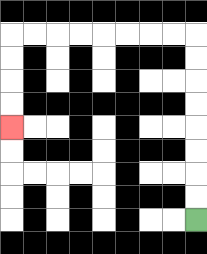{'start': '[8, 9]', 'end': '[0, 5]', 'path_directions': 'U,U,U,U,U,U,U,U,L,L,L,L,L,L,L,L,D,D,D,D', 'path_coordinates': '[[8, 9], [8, 8], [8, 7], [8, 6], [8, 5], [8, 4], [8, 3], [8, 2], [8, 1], [7, 1], [6, 1], [5, 1], [4, 1], [3, 1], [2, 1], [1, 1], [0, 1], [0, 2], [0, 3], [0, 4], [0, 5]]'}